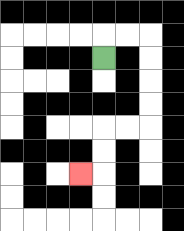{'start': '[4, 2]', 'end': '[3, 7]', 'path_directions': 'U,R,R,D,D,D,D,L,L,D,D,L', 'path_coordinates': '[[4, 2], [4, 1], [5, 1], [6, 1], [6, 2], [6, 3], [6, 4], [6, 5], [5, 5], [4, 5], [4, 6], [4, 7], [3, 7]]'}